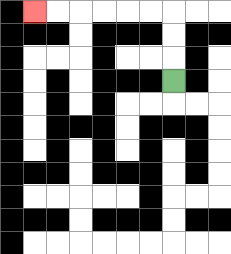{'start': '[7, 3]', 'end': '[1, 0]', 'path_directions': 'U,U,U,L,L,L,L,L,L', 'path_coordinates': '[[7, 3], [7, 2], [7, 1], [7, 0], [6, 0], [5, 0], [4, 0], [3, 0], [2, 0], [1, 0]]'}